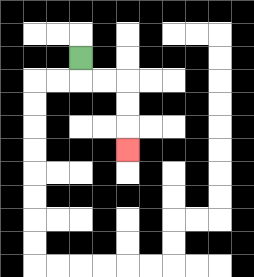{'start': '[3, 2]', 'end': '[5, 6]', 'path_directions': 'D,R,R,D,D,D', 'path_coordinates': '[[3, 2], [3, 3], [4, 3], [5, 3], [5, 4], [5, 5], [5, 6]]'}